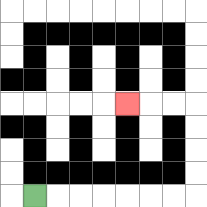{'start': '[1, 8]', 'end': '[5, 4]', 'path_directions': 'R,R,R,R,R,R,R,U,U,U,U,L,L,L', 'path_coordinates': '[[1, 8], [2, 8], [3, 8], [4, 8], [5, 8], [6, 8], [7, 8], [8, 8], [8, 7], [8, 6], [8, 5], [8, 4], [7, 4], [6, 4], [5, 4]]'}